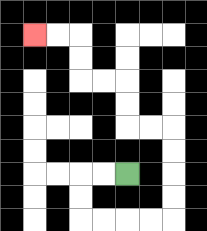{'start': '[5, 7]', 'end': '[1, 1]', 'path_directions': 'L,L,D,D,R,R,R,R,U,U,U,U,L,L,U,U,L,L,U,U,L,L', 'path_coordinates': '[[5, 7], [4, 7], [3, 7], [3, 8], [3, 9], [4, 9], [5, 9], [6, 9], [7, 9], [7, 8], [7, 7], [7, 6], [7, 5], [6, 5], [5, 5], [5, 4], [5, 3], [4, 3], [3, 3], [3, 2], [3, 1], [2, 1], [1, 1]]'}